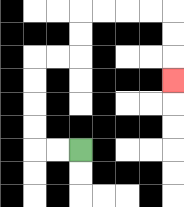{'start': '[3, 6]', 'end': '[7, 3]', 'path_directions': 'L,L,U,U,U,U,R,R,U,U,R,R,R,R,D,D,D', 'path_coordinates': '[[3, 6], [2, 6], [1, 6], [1, 5], [1, 4], [1, 3], [1, 2], [2, 2], [3, 2], [3, 1], [3, 0], [4, 0], [5, 0], [6, 0], [7, 0], [7, 1], [7, 2], [7, 3]]'}